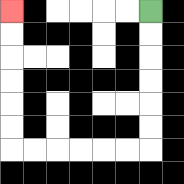{'start': '[6, 0]', 'end': '[0, 0]', 'path_directions': 'D,D,D,D,D,D,L,L,L,L,L,L,U,U,U,U,U,U', 'path_coordinates': '[[6, 0], [6, 1], [6, 2], [6, 3], [6, 4], [6, 5], [6, 6], [5, 6], [4, 6], [3, 6], [2, 6], [1, 6], [0, 6], [0, 5], [0, 4], [0, 3], [0, 2], [0, 1], [0, 0]]'}